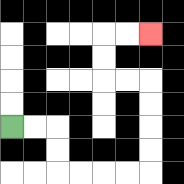{'start': '[0, 5]', 'end': '[6, 1]', 'path_directions': 'R,R,D,D,R,R,R,R,U,U,U,U,L,L,U,U,R,R', 'path_coordinates': '[[0, 5], [1, 5], [2, 5], [2, 6], [2, 7], [3, 7], [4, 7], [5, 7], [6, 7], [6, 6], [6, 5], [6, 4], [6, 3], [5, 3], [4, 3], [4, 2], [4, 1], [5, 1], [6, 1]]'}